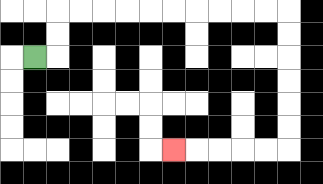{'start': '[1, 2]', 'end': '[7, 6]', 'path_directions': 'R,U,U,R,R,R,R,R,R,R,R,R,R,D,D,D,D,D,D,L,L,L,L,L', 'path_coordinates': '[[1, 2], [2, 2], [2, 1], [2, 0], [3, 0], [4, 0], [5, 0], [6, 0], [7, 0], [8, 0], [9, 0], [10, 0], [11, 0], [12, 0], [12, 1], [12, 2], [12, 3], [12, 4], [12, 5], [12, 6], [11, 6], [10, 6], [9, 6], [8, 6], [7, 6]]'}